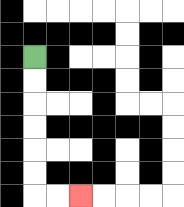{'start': '[1, 2]', 'end': '[3, 8]', 'path_directions': 'D,D,D,D,D,D,R,R', 'path_coordinates': '[[1, 2], [1, 3], [1, 4], [1, 5], [1, 6], [1, 7], [1, 8], [2, 8], [3, 8]]'}